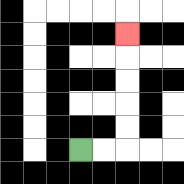{'start': '[3, 6]', 'end': '[5, 1]', 'path_directions': 'R,R,U,U,U,U,U', 'path_coordinates': '[[3, 6], [4, 6], [5, 6], [5, 5], [5, 4], [5, 3], [5, 2], [5, 1]]'}